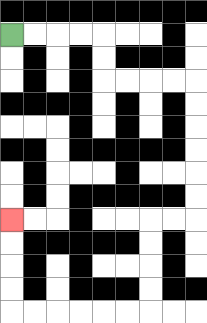{'start': '[0, 1]', 'end': '[0, 9]', 'path_directions': 'R,R,R,R,D,D,R,R,R,R,D,D,D,D,D,D,L,L,D,D,D,D,L,L,L,L,L,L,U,U,U,U', 'path_coordinates': '[[0, 1], [1, 1], [2, 1], [3, 1], [4, 1], [4, 2], [4, 3], [5, 3], [6, 3], [7, 3], [8, 3], [8, 4], [8, 5], [8, 6], [8, 7], [8, 8], [8, 9], [7, 9], [6, 9], [6, 10], [6, 11], [6, 12], [6, 13], [5, 13], [4, 13], [3, 13], [2, 13], [1, 13], [0, 13], [0, 12], [0, 11], [0, 10], [0, 9]]'}